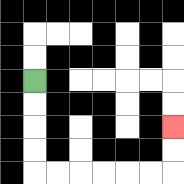{'start': '[1, 3]', 'end': '[7, 5]', 'path_directions': 'D,D,D,D,R,R,R,R,R,R,U,U', 'path_coordinates': '[[1, 3], [1, 4], [1, 5], [1, 6], [1, 7], [2, 7], [3, 7], [4, 7], [5, 7], [6, 7], [7, 7], [7, 6], [7, 5]]'}